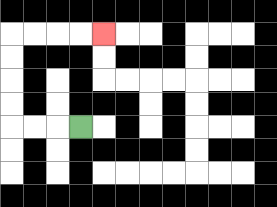{'start': '[3, 5]', 'end': '[4, 1]', 'path_directions': 'L,L,L,U,U,U,U,R,R,R,R', 'path_coordinates': '[[3, 5], [2, 5], [1, 5], [0, 5], [0, 4], [0, 3], [0, 2], [0, 1], [1, 1], [2, 1], [3, 1], [4, 1]]'}